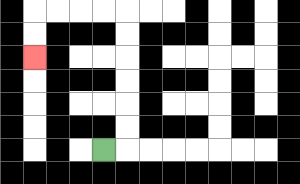{'start': '[4, 6]', 'end': '[1, 2]', 'path_directions': 'R,U,U,U,U,U,U,L,L,L,L,D,D', 'path_coordinates': '[[4, 6], [5, 6], [5, 5], [5, 4], [5, 3], [5, 2], [5, 1], [5, 0], [4, 0], [3, 0], [2, 0], [1, 0], [1, 1], [1, 2]]'}